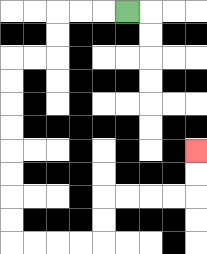{'start': '[5, 0]', 'end': '[8, 6]', 'path_directions': 'L,L,L,D,D,L,L,D,D,D,D,D,D,D,D,R,R,R,R,U,U,R,R,R,R,U,U', 'path_coordinates': '[[5, 0], [4, 0], [3, 0], [2, 0], [2, 1], [2, 2], [1, 2], [0, 2], [0, 3], [0, 4], [0, 5], [0, 6], [0, 7], [0, 8], [0, 9], [0, 10], [1, 10], [2, 10], [3, 10], [4, 10], [4, 9], [4, 8], [5, 8], [6, 8], [7, 8], [8, 8], [8, 7], [8, 6]]'}